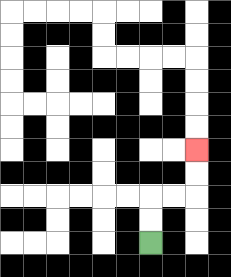{'start': '[6, 10]', 'end': '[8, 6]', 'path_directions': 'U,U,R,R,U,U', 'path_coordinates': '[[6, 10], [6, 9], [6, 8], [7, 8], [8, 8], [8, 7], [8, 6]]'}